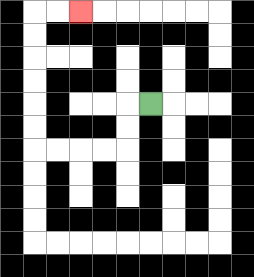{'start': '[6, 4]', 'end': '[3, 0]', 'path_directions': 'L,D,D,L,L,L,L,U,U,U,U,U,U,R,R', 'path_coordinates': '[[6, 4], [5, 4], [5, 5], [5, 6], [4, 6], [3, 6], [2, 6], [1, 6], [1, 5], [1, 4], [1, 3], [1, 2], [1, 1], [1, 0], [2, 0], [3, 0]]'}